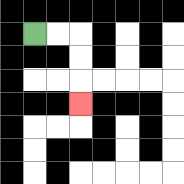{'start': '[1, 1]', 'end': '[3, 4]', 'path_directions': 'R,R,D,D,D', 'path_coordinates': '[[1, 1], [2, 1], [3, 1], [3, 2], [3, 3], [3, 4]]'}